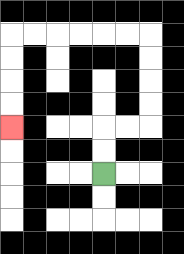{'start': '[4, 7]', 'end': '[0, 5]', 'path_directions': 'U,U,R,R,U,U,U,U,L,L,L,L,L,L,D,D,D,D', 'path_coordinates': '[[4, 7], [4, 6], [4, 5], [5, 5], [6, 5], [6, 4], [6, 3], [6, 2], [6, 1], [5, 1], [4, 1], [3, 1], [2, 1], [1, 1], [0, 1], [0, 2], [0, 3], [0, 4], [0, 5]]'}